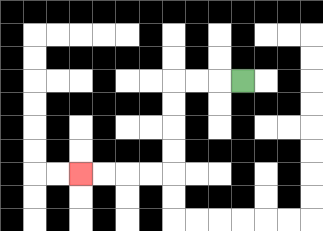{'start': '[10, 3]', 'end': '[3, 7]', 'path_directions': 'L,L,L,D,D,D,D,L,L,L,L', 'path_coordinates': '[[10, 3], [9, 3], [8, 3], [7, 3], [7, 4], [7, 5], [7, 6], [7, 7], [6, 7], [5, 7], [4, 7], [3, 7]]'}